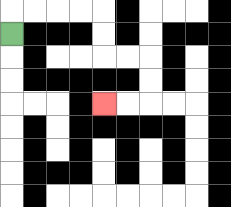{'start': '[0, 1]', 'end': '[4, 4]', 'path_directions': 'U,R,R,R,R,D,D,R,R,D,D,L,L', 'path_coordinates': '[[0, 1], [0, 0], [1, 0], [2, 0], [3, 0], [4, 0], [4, 1], [4, 2], [5, 2], [6, 2], [6, 3], [6, 4], [5, 4], [4, 4]]'}